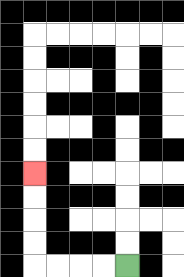{'start': '[5, 11]', 'end': '[1, 7]', 'path_directions': 'L,L,L,L,U,U,U,U', 'path_coordinates': '[[5, 11], [4, 11], [3, 11], [2, 11], [1, 11], [1, 10], [1, 9], [1, 8], [1, 7]]'}